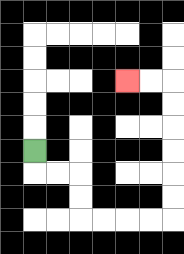{'start': '[1, 6]', 'end': '[5, 3]', 'path_directions': 'D,R,R,D,D,R,R,R,R,U,U,U,U,U,U,L,L', 'path_coordinates': '[[1, 6], [1, 7], [2, 7], [3, 7], [3, 8], [3, 9], [4, 9], [5, 9], [6, 9], [7, 9], [7, 8], [7, 7], [7, 6], [7, 5], [7, 4], [7, 3], [6, 3], [5, 3]]'}